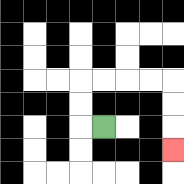{'start': '[4, 5]', 'end': '[7, 6]', 'path_directions': 'L,U,U,R,R,R,R,D,D,D', 'path_coordinates': '[[4, 5], [3, 5], [3, 4], [3, 3], [4, 3], [5, 3], [6, 3], [7, 3], [7, 4], [7, 5], [7, 6]]'}